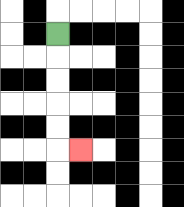{'start': '[2, 1]', 'end': '[3, 6]', 'path_directions': 'D,D,D,D,D,R', 'path_coordinates': '[[2, 1], [2, 2], [2, 3], [2, 4], [2, 5], [2, 6], [3, 6]]'}